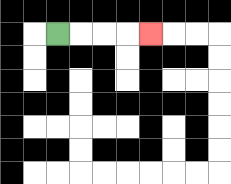{'start': '[2, 1]', 'end': '[6, 1]', 'path_directions': 'R,R,R,R', 'path_coordinates': '[[2, 1], [3, 1], [4, 1], [5, 1], [6, 1]]'}